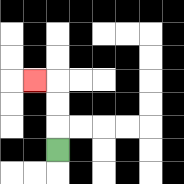{'start': '[2, 6]', 'end': '[1, 3]', 'path_directions': 'U,U,U,L', 'path_coordinates': '[[2, 6], [2, 5], [2, 4], [2, 3], [1, 3]]'}